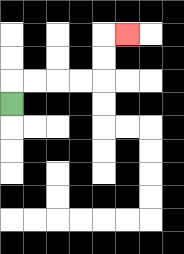{'start': '[0, 4]', 'end': '[5, 1]', 'path_directions': 'U,R,R,R,R,U,U,R', 'path_coordinates': '[[0, 4], [0, 3], [1, 3], [2, 3], [3, 3], [4, 3], [4, 2], [4, 1], [5, 1]]'}